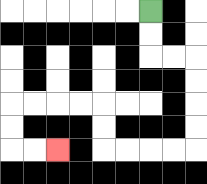{'start': '[6, 0]', 'end': '[2, 6]', 'path_directions': 'D,D,R,R,D,D,D,D,L,L,L,L,U,U,L,L,L,L,D,D,R,R', 'path_coordinates': '[[6, 0], [6, 1], [6, 2], [7, 2], [8, 2], [8, 3], [8, 4], [8, 5], [8, 6], [7, 6], [6, 6], [5, 6], [4, 6], [4, 5], [4, 4], [3, 4], [2, 4], [1, 4], [0, 4], [0, 5], [0, 6], [1, 6], [2, 6]]'}